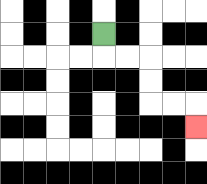{'start': '[4, 1]', 'end': '[8, 5]', 'path_directions': 'D,R,R,D,D,R,R,D', 'path_coordinates': '[[4, 1], [4, 2], [5, 2], [6, 2], [6, 3], [6, 4], [7, 4], [8, 4], [8, 5]]'}